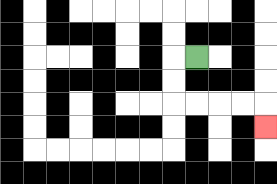{'start': '[8, 2]', 'end': '[11, 5]', 'path_directions': 'L,D,D,R,R,R,R,D', 'path_coordinates': '[[8, 2], [7, 2], [7, 3], [7, 4], [8, 4], [9, 4], [10, 4], [11, 4], [11, 5]]'}